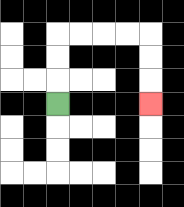{'start': '[2, 4]', 'end': '[6, 4]', 'path_directions': 'U,U,U,R,R,R,R,D,D,D', 'path_coordinates': '[[2, 4], [2, 3], [2, 2], [2, 1], [3, 1], [4, 1], [5, 1], [6, 1], [6, 2], [6, 3], [6, 4]]'}